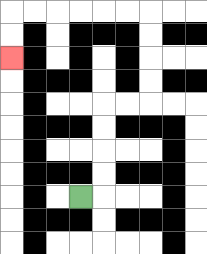{'start': '[3, 8]', 'end': '[0, 2]', 'path_directions': 'R,U,U,U,U,R,R,U,U,U,U,L,L,L,L,L,L,D,D', 'path_coordinates': '[[3, 8], [4, 8], [4, 7], [4, 6], [4, 5], [4, 4], [5, 4], [6, 4], [6, 3], [6, 2], [6, 1], [6, 0], [5, 0], [4, 0], [3, 0], [2, 0], [1, 0], [0, 0], [0, 1], [0, 2]]'}